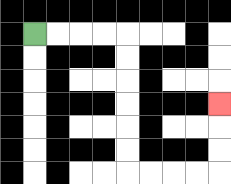{'start': '[1, 1]', 'end': '[9, 4]', 'path_directions': 'R,R,R,R,D,D,D,D,D,D,R,R,R,R,U,U,U', 'path_coordinates': '[[1, 1], [2, 1], [3, 1], [4, 1], [5, 1], [5, 2], [5, 3], [5, 4], [5, 5], [5, 6], [5, 7], [6, 7], [7, 7], [8, 7], [9, 7], [9, 6], [9, 5], [9, 4]]'}